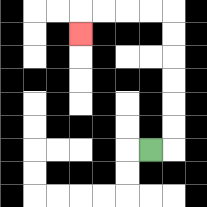{'start': '[6, 6]', 'end': '[3, 1]', 'path_directions': 'R,U,U,U,U,U,U,L,L,L,L,D', 'path_coordinates': '[[6, 6], [7, 6], [7, 5], [7, 4], [7, 3], [7, 2], [7, 1], [7, 0], [6, 0], [5, 0], [4, 0], [3, 0], [3, 1]]'}